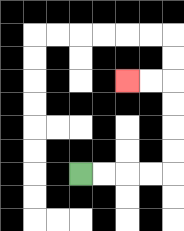{'start': '[3, 7]', 'end': '[5, 3]', 'path_directions': 'R,R,R,R,U,U,U,U,L,L', 'path_coordinates': '[[3, 7], [4, 7], [5, 7], [6, 7], [7, 7], [7, 6], [7, 5], [7, 4], [7, 3], [6, 3], [5, 3]]'}